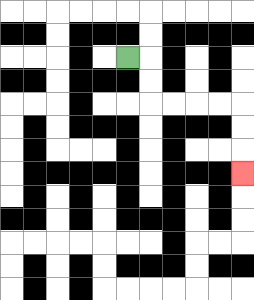{'start': '[5, 2]', 'end': '[10, 7]', 'path_directions': 'R,D,D,R,R,R,R,D,D,D', 'path_coordinates': '[[5, 2], [6, 2], [6, 3], [6, 4], [7, 4], [8, 4], [9, 4], [10, 4], [10, 5], [10, 6], [10, 7]]'}